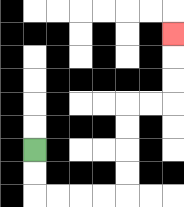{'start': '[1, 6]', 'end': '[7, 1]', 'path_directions': 'D,D,R,R,R,R,U,U,U,U,R,R,U,U,U', 'path_coordinates': '[[1, 6], [1, 7], [1, 8], [2, 8], [3, 8], [4, 8], [5, 8], [5, 7], [5, 6], [5, 5], [5, 4], [6, 4], [7, 4], [7, 3], [7, 2], [7, 1]]'}